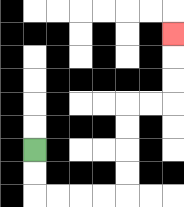{'start': '[1, 6]', 'end': '[7, 1]', 'path_directions': 'D,D,R,R,R,R,U,U,U,U,R,R,U,U,U', 'path_coordinates': '[[1, 6], [1, 7], [1, 8], [2, 8], [3, 8], [4, 8], [5, 8], [5, 7], [5, 6], [5, 5], [5, 4], [6, 4], [7, 4], [7, 3], [7, 2], [7, 1]]'}